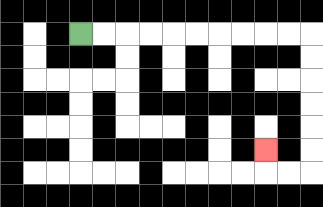{'start': '[3, 1]', 'end': '[11, 6]', 'path_directions': 'R,R,R,R,R,R,R,R,R,R,D,D,D,D,D,D,L,L,U', 'path_coordinates': '[[3, 1], [4, 1], [5, 1], [6, 1], [7, 1], [8, 1], [9, 1], [10, 1], [11, 1], [12, 1], [13, 1], [13, 2], [13, 3], [13, 4], [13, 5], [13, 6], [13, 7], [12, 7], [11, 7], [11, 6]]'}